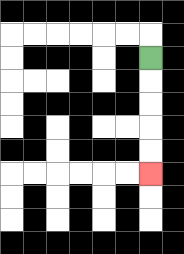{'start': '[6, 2]', 'end': '[6, 7]', 'path_directions': 'D,D,D,D,D', 'path_coordinates': '[[6, 2], [6, 3], [6, 4], [6, 5], [6, 6], [6, 7]]'}